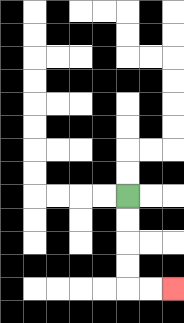{'start': '[5, 8]', 'end': '[7, 12]', 'path_directions': 'D,D,D,D,R,R', 'path_coordinates': '[[5, 8], [5, 9], [5, 10], [5, 11], [5, 12], [6, 12], [7, 12]]'}